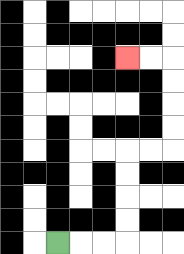{'start': '[2, 10]', 'end': '[5, 2]', 'path_directions': 'R,R,R,U,U,U,U,R,R,U,U,U,U,L,L', 'path_coordinates': '[[2, 10], [3, 10], [4, 10], [5, 10], [5, 9], [5, 8], [5, 7], [5, 6], [6, 6], [7, 6], [7, 5], [7, 4], [7, 3], [7, 2], [6, 2], [5, 2]]'}